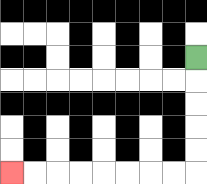{'start': '[8, 2]', 'end': '[0, 7]', 'path_directions': 'D,D,D,D,D,L,L,L,L,L,L,L,L', 'path_coordinates': '[[8, 2], [8, 3], [8, 4], [8, 5], [8, 6], [8, 7], [7, 7], [6, 7], [5, 7], [4, 7], [3, 7], [2, 7], [1, 7], [0, 7]]'}